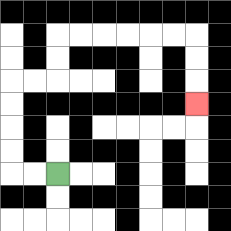{'start': '[2, 7]', 'end': '[8, 4]', 'path_directions': 'L,L,U,U,U,U,R,R,U,U,R,R,R,R,R,R,D,D,D', 'path_coordinates': '[[2, 7], [1, 7], [0, 7], [0, 6], [0, 5], [0, 4], [0, 3], [1, 3], [2, 3], [2, 2], [2, 1], [3, 1], [4, 1], [5, 1], [6, 1], [7, 1], [8, 1], [8, 2], [8, 3], [8, 4]]'}